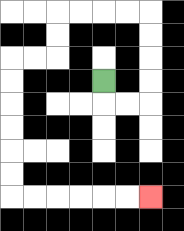{'start': '[4, 3]', 'end': '[6, 8]', 'path_directions': 'D,R,R,U,U,U,U,L,L,L,L,D,D,L,L,D,D,D,D,D,D,R,R,R,R,R,R', 'path_coordinates': '[[4, 3], [4, 4], [5, 4], [6, 4], [6, 3], [6, 2], [6, 1], [6, 0], [5, 0], [4, 0], [3, 0], [2, 0], [2, 1], [2, 2], [1, 2], [0, 2], [0, 3], [0, 4], [0, 5], [0, 6], [0, 7], [0, 8], [1, 8], [2, 8], [3, 8], [4, 8], [5, 8], [6, 8]]'}